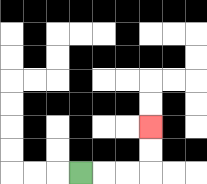{'start': '[3, 7]', 'end': '[6, 5]', 'path_directions': 'R,R,R,U,U', 'path_coordinates': '[[3, 7], [4, 7], [5, 7], [6, 7], [6, 6], [6, 5]]'}